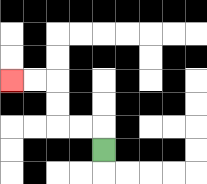{'start': '[4, 6]', 'end': '[0, 3]', 'path_directions': 'U,L,L,U,U,L,L', 'path_coordinates': '[[4, 6], [4, 5], [3, 5], [2, 5], [2, 4], [2, 3], [1, 3], [0, 3]]'}